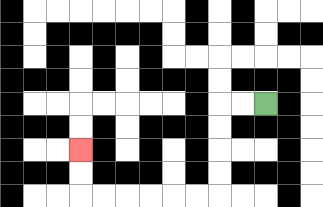{'start': '[11, 4]', 'end': '[3, 6]', 'path_directions': 'L,L,D,D,D,D,L,L,L,L,L,L,U,U', 'path_coordinates': '[[11, 4], [10, 4], [9, 4], [9, 5], [9, 6], [9, 7], [9, 8], [8, 8], [7, 8], [6, 8], [5, 8], [4, 8], [3, 8], [3, 7], [3, 6]]'}